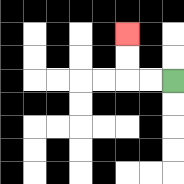{'start': '[7, 3]', 'end': '[5, 1]', 'path_directions': 'L,L,U,U', 'path_coordinates': '[[7, 3], [6, 3], [5, 3], [5, 2], [5, 1]]'}